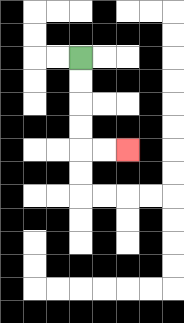{'start': '[3, 2]', 'end': '[5, 6]', 'path_directions': 'D,D,D,D,R,R', 'path_coordinates': '[[3, 2], [3, 3], [3, 4], [3, 5], [3, 6], [4, 6], [5, 6]]'}